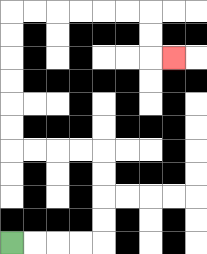{'start': '[0, 10]', 'end': '[7, 2]', 'path_directions': 'R,R,R,R,U,U,U,U,L,L,L,L,U,U,U,U,U,U,R,R,R,R,R,R,D,D,R', 'path_coordinates': '[[0, 10], [1, 10], [2, 10], [3, 10], [4, 10], [4, 9], [4, 8], [4, 7], [4, 6], [3, 6], [2, 6], [1, 6], [0, 6], [0, 5], [0, 4], [0, 3], [0, 2], [0, 1], [0, 0], [1, 0], [2, 0], [3, 0], [4, 0], [5, 0], [6, 0], [6, 1], [6, 2], [7, 2]]'}